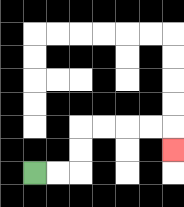{'start': '[1, 7]', 'end': '[7, 6]', 'path_directions': 'R,R,U,U,R,R,R,R,D', 'path_coordinates': '[[1, 7], [2, 7], [3, 7], [3, 6], [3, 5], [4, 5], [5, 5], [6, 5], [7, 5], [7, 6]]'}